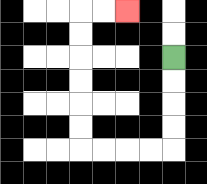{'start': '[7, 2]', 'end': '[5, 0]', 'path_directions': 'D,D,D,D,L,L,L,L,U,U,U,U,U,U,R,R', 'path_coordinates': '[[7, 2], [7, 3], [7, 4], [7, 5], [7, 6], [6, 6], [5, 6], [4, 6], [3, 6], [3, 5], [3, 4], [3, 3], [3, 2], [3, 1], [3, 0], [4, 0], [5, 0]]'}